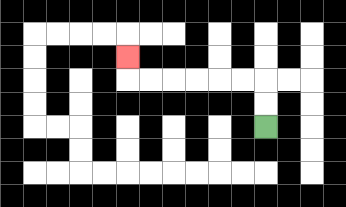{'start': '[11, 5]', 'end': '[5, 2]', 'path_directions': 'U,U,L,L,L,L,L,L,U', 'path_coordinates': '[[11, 5], [11, 4], [11, 3], [10, 3], [9, 3], [8, 3], [7, 3], [6, 3], [5, 3], [5, 2]]'}